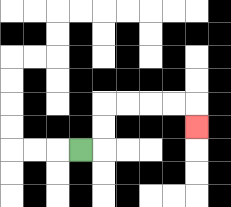{'start': '[3, 6]', 'end': '[8, 5]', 'path_directions': 'R,U,U,R,R,R,R,D', 'path_coordinates': '[[3, 6], [4, 6], [4, 5], [4, 4], [5, 4], [6, 4], [7, 4], [8, 4], [8, 5]]'}